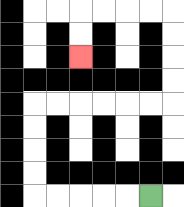{'start': '[6, 8]', 'end': '[3, 2]', 'path_directions': 'L,L,L,L,L,U,U,U,U,R,R,R,R,R,R,U,U,U,U,L,L,L,L,D,D', 'path_coordinates': '[[6, 8], [5, 8], [4, 8], [3, 8], [2, 8], [1, 8], [1, 7], [1, 6], [1, 5], [1, 4], [2, 4], [3, 4], [4, 4], [5, 4], [6, 4], [7, 4], [7, 3], [7, 2], [7, 1], [7, 0], [6, 0], [5, 0], [4, 0], [3, 0], [3, 1], [3, 2]]'}